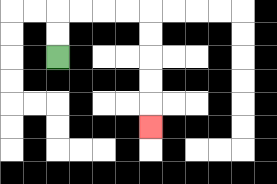{'start': '[2, 2]', 'end': '[6, 5]', 'path_directions': 'U,U,R,R,R,R,D,D,D,D,D', 'path_coordinates': '[[2, 2], [2, 1], [2, 0], [3, 0], [4, 0], [5, 0], [6, 0], [6, 1], [6, 2], [6, 3], [6, 4], [6, 5]]'}